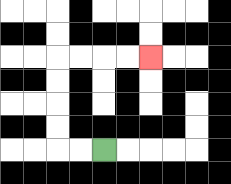{'start': '[4, 6]', 'end': '[6, 2]', 'path_directions': 'L,L,U,U,U,U,R,R,R,R', 'path_coordinates': '[[4, 6], [3, 6], [2, 6], [2, 5], [2, 4], [2, 3], [2, 2], [3, 2], [4, 2], [5, 2], [6, 2]]'}